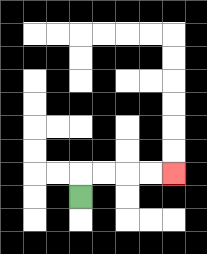{'start': '[3, 8]', 'end': '[7, 7]', 'path_directions': 'U,R,R,R,R', 'path_coordinates': '[[3, 8], [3, 7], [4, 7], [5, 7], [6, 7], [7, 7]]'}